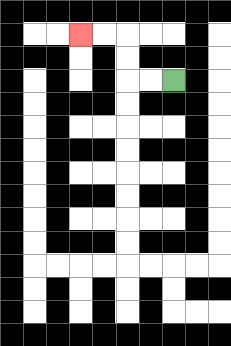{'start': '[7, 3]', 'end': '[3, 1]', 'path_directions': 'L,L,U,U,L,L', 'path_coordinates': '[[7, 3], [6, 3], [5, 3], [5, 2], [5, 1], [4, 1], [3, 1]]'}